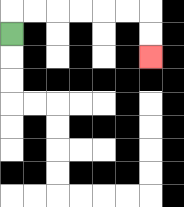{'start': '[0, 1]', 'end': '[6, 2]', 'path_directions': 'U,R,R,R,R,R,R,D,D', 'path_coordinates': '[[0, 1], [0, 0], [1, 0], [2, 0], [3, 0], [4, 0], [5, 0], [6, 0], [6, 1], [6, 2]]'}